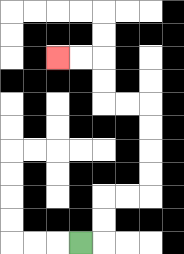{'start': '[3, 10]', 'end': '[2, 2]', 'path_directions': 'R,U,U,R,R,U,U,U,U,L,L,U,U,L,L', 'path_coordinates': '[[3, 10], [4, 10], [4, 9], [4, 8], [5, 8], [6, 8], [6, 7], [6, 6], [6, 5], [6, 4], [5, 4], [4, 4], [4, 3], [4, 2], [3, 2], [2, 2]]'}